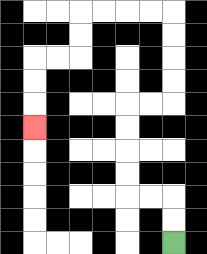{'start': '[7, 10]', 'end': '[1, 5]', 'path_directions': 'U,U,L,L,U,U,U,U,R,R,U,U,U,U,L,L,L,L,D,D,L,L,D,D,D', 'path_coordinates': '[[7, 10], [7, 9], [7, 8], [6, 8], [5, 8], [5, 7], [5, 6], [5, 5], [5, 4], [6, 4], [7, 4], [7, 3], [7, 2], [7, 1], [7, 0], [6, 0], [5, 0], [4, 0], [3, 0], [3, 1], [3, 2], [2, 2], [1, 2], [1, 3], [1, 4], [1, 5]]'}